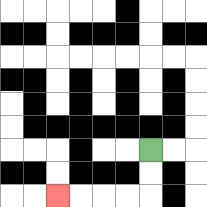{'start': '[6, 6]', 'end': '[2, 8]', 'path_directions': 'D,D,L,L,L,L', 'path_coordinates': '[[6, 6], [6, 7], [6, 8], [5, 8], [4, 8], [3, 8], [2, 8]]'}